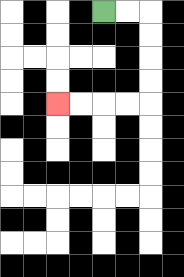{'start': '[4, 0]', 'end': '[2, 4]', 'path_directions': 'R,R,D,D,D,D,L,L,L,L', 'path_coordinates': '[[4, 0], [5, 0], [6, 0], [6, 1], [6, 2], [6, 3], [6, 4], [5, 4], [4, 4], [3, 4], [2, 4]]'}